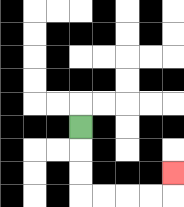{'start': '[3, 5]', 'end': '[7, 7]', 'path_directions': 'D,D,D,R,R,R,R,U', 'path_coordinates': '[[3, 5], [3, 6], [3, 7], [3, 8], [4, 8], [5, 8], [6, 8], [7, 8], [7, 7]]'}